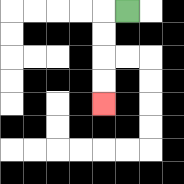{'start': '[5, 0]', 'end': '[4, 4]', 'path_directions': 'L,D,D,D,D', 'path_coordinates': '[[5, 0], [4, 0], [4, 1], [4, 2], [4, 3], [4, 4]]'}